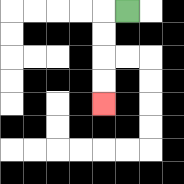{'start': '[5, 0]', 'end': '[4, 4]', 'path_directions': 'L,D,D,D,D', 'path_coordinates': '[[5, 0], [4, 0], [4, 1], [4, 2], [4, 3], [4, 4]]'}